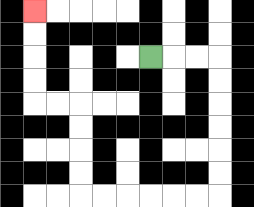{'start': '[6, 2]', 'end': '[1, 0]', 'path_directions': 'R,R,R,D,D,D,D,D,D,L,L,L,L,L,L,U,U,U,U,L,L,U,U,U,U', 'path_coordinates': '[[6, 2], [7, 2], [8, 2], [9, 2], [9, 3], [9, 4], [9, 5], [9, 6], [9, 7], [9, 8], [8, 8], [7, 8], [6, 8], [5, 8], [4, 8], [3, 8], [3, 7], [3, 6], [3, 5], [3, 4], [2, 4], [1, 4], [1, 3], [1, 2], [1, 1], [1, 0]]'}